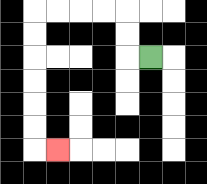{'start': '[6, 2]', 'end': '[2, 6]', 'path_directions': 'L,U,U,L,L,L,L,D,D,D,D,D,D,R', 'path_coordinates': '[[6, 2], [5, 2], [5, 1], [5, 0], [4, 0], [3, 0], [2, 0], [1, 0], [1, 1], [1, 2], [1, 3], [1, 4], [1, 5], [1, 6], [2, 6]]'}